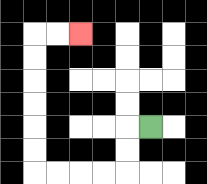{'start': '[6, 5]', 'end': '[3, 1]', 'path_directions': 'L,D,D,L,L,L,L,U,U,U,U,U,U,R,R', 'path_coordinates': '[[6, 5], [5, 5], [5, 6], [5, 7], [4, 7], [3, 7], [2, 7], [1, 7], [1, 6], [1, 5], [1, 4], [1, 3], [1, 2], [1, 1], [2, 1], [3, 1]]'}